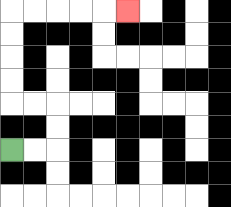{'start': '[0, 6]', 'end': '[5, 0]', 'path_directions': 'R,R,U,U,L,L,U,U,U,U,R,R,R,R,R', 'path_coordinates': '[[0, 6], [1, 6], [2, 6], [2, 5], [2, 4], [1, 4], [0, 4], [0, 3], [0, 2], [0, 1], [0, 0], [1, 0], [2, 0], [3, 0], [4, 0], [5, 0]]'}